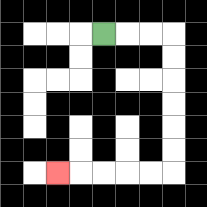{'start': '[4, 1]', 'end': '[2, 7]', 'path_directions': 'R,R,R,D,D,D,D,D,D,L,L,L,L,L', 'path_coordinates': '[[4, 1], [5, 1], [6, 1], [7, 1], [7, 2], [7, 3], [7, 4], [7, 5], [7, 6], [7, 7], [6, 7], [5, 7], [4, 7], [3, 7], [2, 7]]'}